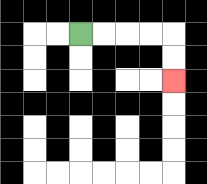{'start': '[3, 1]', 'end': '[7, 3]', 'path_directions': 'R,R,R,R,D,D', 'path_coordinates': '[[3, 1], [4, 1], [5, 1], [6, 1], [7, 1], [7, 2], [7, 3]]'}